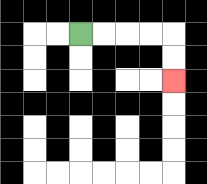{'start': '[3, 1]', 'end': '[7, 3]', 'path_directions': 'R,R,R,R,D,D', 'path_coordinates': '[[3, 1], [4, 1], [5, 1], [6, 1], [7, 1], [7, 2], [7, 3]]'}